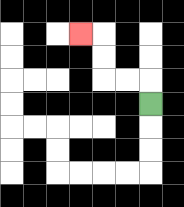{'start': '[6, 4]', 'end': '[3, 1]', 'path_directions': 'U,L,L,U,U,L', 'path_coordinates': '[[6, 4], [6, 3], [5, 3], [4, 3], [4, 2], [4, 1], [3, 1]]'}